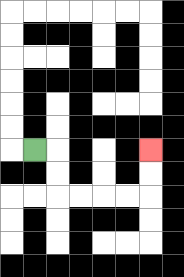{'start': '[1, 6]', 'end': '[6, 6]', 'path_directions': 'R,D,D,R,R,R,R,U,U', 'path_coordinates': '[[1, 6], [2, 6], [2, 7], [2, 8], [3, 8], [4, 8], [5, 8], [6, 8], [6, 7], [6, 6]]'}